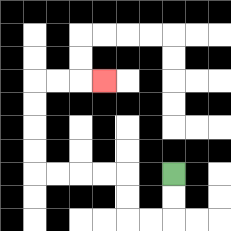{'start': '[7, 7]', 'end': '[4, 3]', 'path_directions': 'D,D,L,L,U,U,L,L,L,L,U,U,U,U,R,R,R', 'path_coordinates': '[[7, 7], [7, 8], [7, 9], [6, 9], [5, 9], [5, 8], [5, 7], [4, 7], [3, 7], [2, 7], [1, 7], [1, 6], [1, 5], [1, 4], [1, 3], [2, 3], [3, 3], [4, 3]]'}